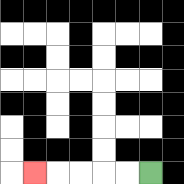{'start': '[6, 7]', 'end': '[1, 7]', 'path_directions': 'L,L,L,L,L', 'path_coordinates': '[[6, 7], [5, 7], [4, 7], [3, 7], [2, 7], [1, 7]]'}